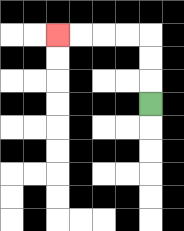{'start': '[6, 4]', 'end': '[2, 1]', 'path_directions': 'U,U,U,L,L,L,L', 'path_coordinates': '[[6, 4], [6, 3], [6, 2], [6, 1], [5, 1], [4, 1], [3, 1], [2, 1]]'}